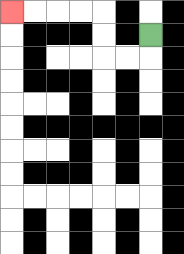{'start': '[6, 1]', 'end': '[0, 0]', 'path_directions': 'D,L,L,U,U,L,L,L,L', 'path_coordinates': '[[6, 1], [6, 2], [5, 2], [4, 2], [4, 1], [4, 0], [3, 0], [2, 0], [1, 0], [0, 0]]'}